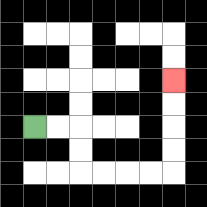{'start': '[1, 5]', 'end': '[7, 3]', 'path_directions': 'R,R,D,D,R,R,R,R,U,U,U,U', 'path_coordinates': '[[1, 5], [2, 5], [3, 5], [3, 6], [3, 7], [4, 7], [5, 7], [6, 7], [7, 7], [7, 6], [7, 5], [7, 4], [7, 3]]'}